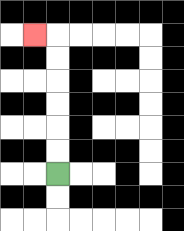{'start': '[2, 7]', 'end': '[1, 1]', 'path_directions': 'U,U,U,U,U,U,L', 'path_coordinates': '[[2, 7], [2, 6], [2, 5], [2, 4], [2, 3], [2, 2], [2, 1], [1, 1]]'}